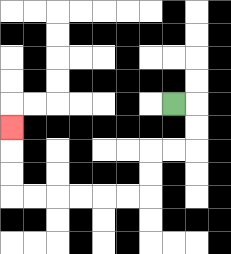{'start': '[7, 4]', 'end': '[0, 5]', 'path_directions': 'R,D,D,L,L,D,D,L,L,L,L,L,L,U,U,U', 'path_coordinates': '[[7, 4], [8, 4], [8, 5], [8, 6], [7, 6], [6, 6], [6, 7], [6, 8], [5, 8], [4, 8], [3, 8], [2, 8], [1, 8], [0, 8], [0, 7], [0, 6], [0, 5]]'}